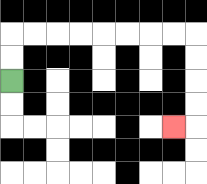{'start': '[0, 3]', 'end': '[7, 5]', 'path_directions': 'U,U,R,R,R,R,R,R,R,R,D,D,D,D,L', 'path_coordinates': '[[0, 3], [0, 2], [0, 1], [1, 1], [2, 1], [3, 1], [4, 1], [5, 1], [6, 1], [7, 1], [8, 1], [8, 2], [8, 3], [8, 4], [8, 5], [7, 5]]'}